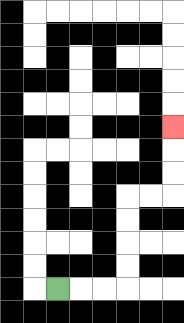{'start': '[2, 12]', 'end': '[7, 5]', 'path_directions': 'R,R,R,U,U,U,U,R,R,U,U,U', 'path_coordinates': '[[2, 12], [3, 12], [4, 12], [5, 12], [5, 11], [5, 10], [5, 9], [5, 8], [6, 8], [7, 8], [7, 7], [7, 6], [7, 5]]'}